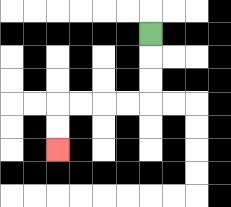{'start': '[6, 1]', 'end': '[2, 6]', 'path_directions': 'D,D,D,L,L,L,L,D,D', 'path_coordinates': '[[6, 1], [6, 2], [6, 3], [6, 4], [5, 4], [4, 4], [3, 4], [2, 4], [2, 5], [2, 6]]'}